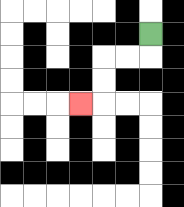{'start': '[6, 1]', 'end': '[3, 4]', 'path_directions': 'D,L,L,D,D,L', 'path_coordinates': '[[6, 1], [6, 2], [5, 2], [4, 2], [4, 3], [4, 4], [3, 4]]'}